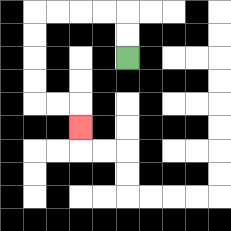{'start': '[5, 2]', 'end': '[3, 5]', 'path_directions': 'U,U,L,L,L,L,D,D,D,D,R,R,D', 'path_coordinates': '[[5, 2], [5, 1], [5, 0], [4, 0], [3, 0], [2, 0], [1, 0], [1, 1], [1, 2], [1, 3], [1, 4], [2, 4], [3, 4], [3, 5]]'}